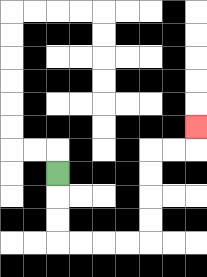{'start': '[2, 7]', 'end': '[8, 5]', 'path_directions': 'D,D,D,R,R,R,R,U,U,U,U,R,R,U', 'path_coordinates': '[[2, 7], [2, 8], [2, 9], [2, 10], [3, 10], [4, 10], [5, 10], [6, 10], [6, 9], [6, 8], [6, 7], [6, 6], [7, 6], [8, 6], [8, 5]]'}